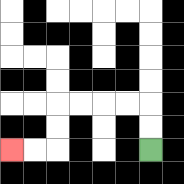{'start': '[6, 6]', 'end': '[0, 6]', 'path_directions': 'U,U,L,L,L,L,D,D,L,L', 'path_coordinates': '[[6, 6], [6, 5], [6, 4], [5, 4], [4, 4], [3, 4], [2, 4], [2, 5], [2, 6], [1, 6], [0, 6]]'}